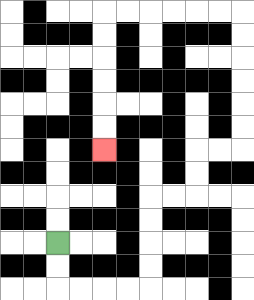{'start': '[2, 10]', 'end': '[4, 6]', 'path_directions': 'D,D,R,R,R,R,U,U,U,U,R,R,U,U,R,R,U,U,U,U,U,U,L,L,L,L,L,L,D,D,D,D,D,D', 'path_coordinates': '[[2, 10], [2, 11], [2, 12], [3, 12], [4, 12], [5, 12], [6, 12], [6, 11], [6, 10], [6, 9], [6, 8], [7, 8], [8, 8], [8, 7], [8, 6], [9, 6], [10, 6], [10, 5], [10, 4], [10, 3], [10, 2], [10, 1], [10, 0], [9, 0], [8, 0], [7, 0], [6, 0], [5, 0], [4, 0], [4, 1], [4, 2], [4, 3], [4, 4], [4, 5], [4, 6]]'}